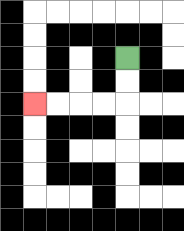{'start': '[5, 2]', 'end': '[1, 4]', 'path_directions': 'D,D,L,L,L,L', 'path_coordinates': '[[5, 2], [5, 3], [5, 4], [4, 4], [3, 4], [2, 4], [1, 4]]'}